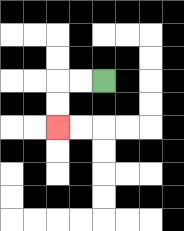{'start': '[4, 3]', 'end': '[2, 5]', 'path_directions': 'L,L,D,D', 'path_coordinates': '[[4, 3], [3, 3], [2, 3], [2, 4], [2, 5]]'}